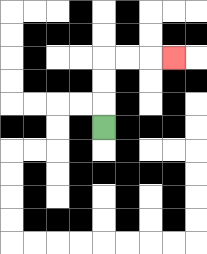{'start': '[4, 5]', 'end': '[7, 2]', 'path_directions': 'U,U,U,R,R,R', 'path_coordinates': '[[4, 5], [4, 4], [4, 3], [4, 2], [5, 2], [6, 2], [7, 2]]'}